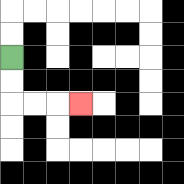{'start': '[0, 2]', 'end': '[3, 4]', 'path_directions': 'D,D,R,R,R', 'path_coordinates': '[[0, 2], [0, 3], [0, 4], [1, 4], [2, 4], [3, 4]]'}